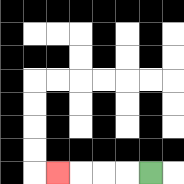{'start': '[6, 7]', 'end': '[2, 7]', 'path_directions': 'L,L,L,L', 'path_coordinates': '[[6, 7], [5, 7], [4, 7], [3, 7], [2, 7]]'}